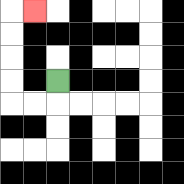{'start': '[2, 3]', 'end': '[1, 0]', 'path_directions': 'D,L,L,U,U,U,U,R', 'path_coordinates': '[[2, 3], [2, 4], [1, 4], [0, 4], [0, 3], [0, 2], [0, 1], [0, 0], [1, 0]]'}